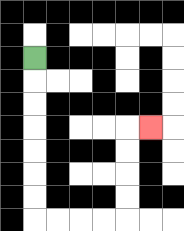{'start': '[1, 2]', 'end': '[6, 5]', 'path_directions': 'D,D,D,D,D,D,D,R,R,R,R,U,U,U,U,R', 'path_coordinates': '[[1, 2], [1, 3], [1, 4], [1, 5], [1, 6], [1, 7], [1, 8], [1, 9], [2, 9], [3, 9], [4, 9], [5, 9], [5, 8], [5, 7], [5, 6], [5, 5], [6, 5]]'}